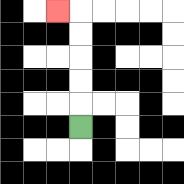{'start': '[3, 5]', 'end': '[2, 0]', 'path_directions': 'U,U,U,U,U,L', 'path_coordinates': '[[3, 5], [3, 4], [3, 3], [3, 2], [3, 1], [3, 0], [2, 0]]'}